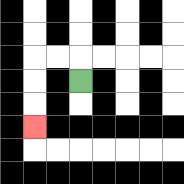{'start': '[3, 3]', 'end': '[1, 5]', 'path_directions': 'U,L,L,D,D,D', 'path_coordinates': '[[3, 3], [3, 2], [2, 2], [1, 2], [1, 3], [1, 4], [1, 5]]'}